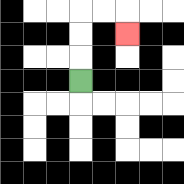{'start': '[3, 3]', 'end': '[5, 1]', 'path_directions': 'U,U,U,R,R,D', 'path_coordinates': '[[3, 3], [3, 2], [3, 1], [3, 0], [4, 0], [5, 0], [5, 1]]'}